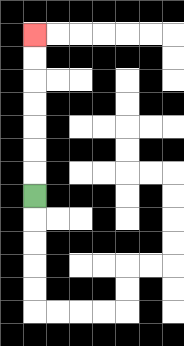{'start': '[1, 8]', 'end': '[1, 1]', 'path_directions': 'U,U,U,U,U,U,U', 'path_coordinates': '[[1, 8], [1, 7], [1, 6], [1, 5], [1, 4], [1, 3], [1, 2], [1, 1]]'}